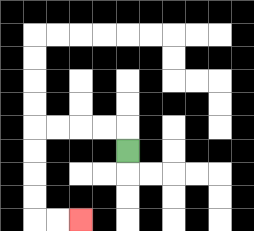{'start': '[5, 6]', 'end': '[3, 9]', 'path_directions': 'U,L,L,L,L,D,D,D,D,R,R', 'path_coordinates': '[[5, 6], [5, 5], [4, 5], [3, 5], [2, 5], [1, 5], [1, 6], [1, 7], [1, 8], [1, 9], [2, 9], [3, 9]]'}